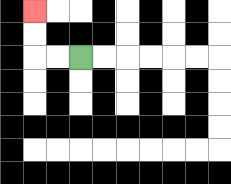{'start': '[3, 2]', 'end': '[1, 0]', 'path_directions': 'L,L,U,U', 'path_coordinates': '[[3, 2], [2, 2], [1, 2], [1, 1], [1, 0]]'}